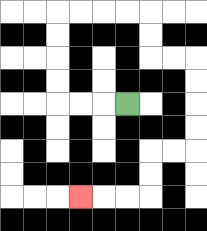{'start': '[5, 4]', 'end': '[3, 8]', 'path_directions': 'L,L,L,U,U,U,U,R,R,R,R,D,D,R,R,D,D,D,D,L,L,D,D,L,L,L', 'path_coordinates': '[[5, 4], [4, 4], [3, 4], [2, 4], [2, 3], [2, 2], [2, 1], [2, 0], [3, 0], [4, 0], [5, 0], [6, 0], [6, 1], [6, 2], [7, 2], [8, 2], [8, 3], [8, 4], [8, 5], [8, 6], [7, 6], [6, 6], [6, 7], [6, 8], [5, 8], [4, 8], [3, 8]]'}